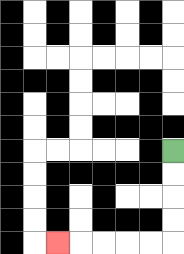{'start': '[7, 6]', 'end': '[2, 10]', 'path_directions': 'D,D,D,D,L,L,L,L,L', 'path_coordinates': '[[7, 6], [7, 7], [7, 8], [7, 9], [7, 10], [6, 10], [5, 10], [4, 10], [3, 10], [2, 10]]'}